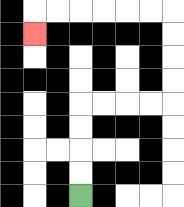{'start': '[3, 8]', 'end': '[1, 1]', 'path_directions': 'U,U,U,U,R,R,R,R,U,U,U,U,L,L,L,L,L,L,D', 'path_coordinates': '[[3, 8], [3, 7], [3, 6], [3, 5], [3, 4], [4, 4], [5, 4], [6, 4], [7, 4], [7, 3], [7, 2], [7, 1], [7, 0], [6, 0], [5, 0], [4, 0], [3, 0], [2, 0], [1, 0], [1, 1]]'}